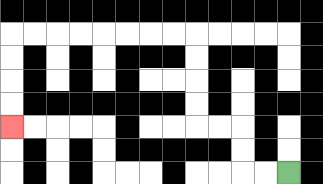{'start': '[12, 7]', 'end': '[0, 5]', 'path_directions': 'L,L,U,U,L,L,U,U,U,U,L,L,L,L,L,L,L,L,D,D,D,D', 'path_coordinates': '[[12, 7], [11, 7], [10, 7], [10, 6], [10, 5], [9, 5], [8, 5], [8, 4], [8, 3], [8, 2], [8, 1], [7, 1], [6, 1], [5, 1], [4, 1], [3, 1], [2, 1], [1, 1], [0, 1], [0, 2], [0, 3], [0, 4], [0, 5]]'}